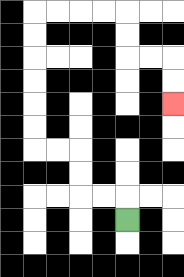{'start': '[5, 9]', 'end': '[7, 4]', 'path_directions': 'U,L,L,U,U,L,L,U,U,U,U,U,U,R,R,R,R,D,D,R,R,D,D', 'path_coordinates': '[[5, 9], [5, 8], [4, 8], [3, 8], [3, 7], [3, 6], [2, 6], [1, 6], [1, 5], [1, 4], [1, 3], [1, 2], [1, 1], [1, 0], [2, 0], [3, 0], [4, 0], [5, 0], [5, 1], [5, 2], [6, 2], [7, 2], [7, 3], [7, 4]]'}